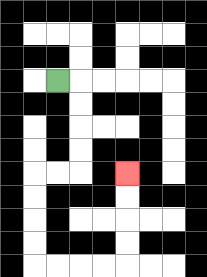{'start': '[2, 3]', 'end': '[5, 7]', 'path_directions': 'R,D,D,D,D,L,L,D,D,D,D,R,R,R,R,U,U,U,U', 'path_coordinates': '[[2, 3], [3, 3], [3, 4], [3, 5], [3, 6], [3, 7], [2, 7], [1, 7], [1, 8], [1, 9], [1, 10], [1, 11], [2, 11], [3, 11], [4, 11], [5, 11], [5, 10], [5, 9], [5, 8], [5, 7]]'}